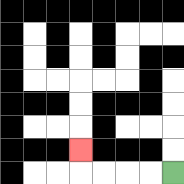{'start': '[7, 7]', 'end': '[3, 6]', 'path_directions': 'L,L,L,L,U', 'path_coordinates': '[[7, 7], [6, 7], [5, 7], [4, 7], [3, 7], [3, 6]]'}